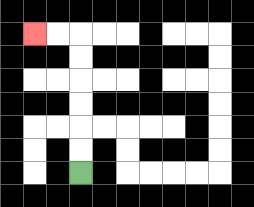{'start': '[3, 7]', 'end': '[1, 1]', 'path_directions': 'U,U,U,U,U,U,L,L', 'path_coordinates': '[[3, 7], [3, 6], [3, 5], [3, 4], [3, 3], [3, 2], [3, 1], [2, 1], [1, 1]]'}